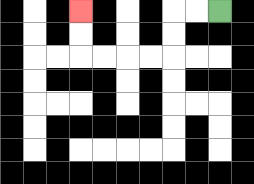{'start': '[9, 0]', 'end': '[3, 0]', 'path_directions': 'L,L,D,D,L,L,L,L,U,U', 'path_coordinates': '[[9, 0], [8, 0], [7, 0], [7, 1], [7, 2], [6, 2], [5, 2], [4, 2], [3, 2], [3, 1], [3, 0]]'}